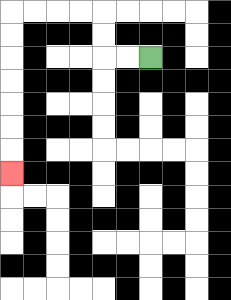{'start': '[6, 2]', 'end': '[0, 7]', 'path_directions': 'L,L,U,U,L,L,L,L,D,D,D,D,D,D,D', 'path_coordinates': '[[6, 2], [5, 2], [4, 2], [4, 1], [4, 0], [3, 0], [2, 0], [1, 0], [0, 0], [0, 1], [0, 2], [0, 3], [0, 4], [0, 5], [0, 6], [0, 7]]'}